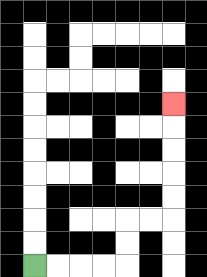{'start': '[1, 11]', 'end': '[7, 4]', 'path_directions': 'R,R,R,R,U,U,R,R,U,U,U,U,U', 'path_coordinates': '[[1, 11], [2, 11], [3, 11], [4, 11], [5, 11], [5, 10], [5, 9], [6, 9], [7, 9], [7, 8], [7, 7], [7, 6], [7, 5], [7, 4]]'}